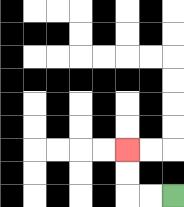{'start': '[7, 8]', 'end': '[5, 6]', 'path_directions': 'L,L,U,U', 'path_coordinates': '[[7, 8], [6, 8], [5, 8], [5, 7], [5, 6]]'}